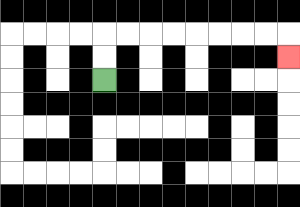{'start': '[4, 3]', 'end': '[12, 2]', 'path_directions': 'U,U,R,R,R,R,R,R,R,R,D', 'path_coordinates': '[[4, 3], [4, 2], [4, 1], [5, 1], [6, 1], [7, 1], [8, 1], [9, 1], [10, 1], [11, 1], [12, 1], [12, 2]]'}